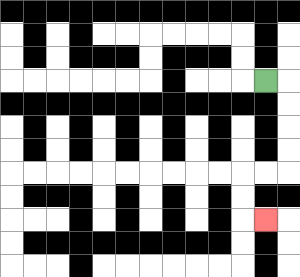{'start': '[11, 3]', 'end': '[11, 9]', 'path_directions': 'R,D,D,D,D,L,L,D,D,R', 'path_coordinates': '[[11, 3], [12, 3], [12, 4], [12, 5], [12, 6], [12, 7], [11, 7], [10, 7], [10, 8], [10, 9], [11, 9]]'}